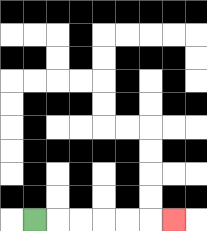{'start': '[1, 9]', 'end': '[7, 9]', 'path_directions': 'R,R,R,R,R,R', 'path_coordinates': '[[1, 9], [2, 9], [3, 9], [4, 9], [5, 9], [6, 9], [7, 9]]'}